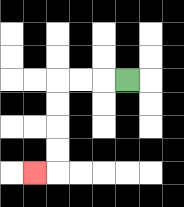{'start': '[5, 3]', 'end': '[1, 7]', 'path_directions': 'L,L,L,D,D,D,D,L', 'path_coordinates': '[[5, 3], [4, 3], [3, 3], [2, 3], [2, 4], [2, 5], [2, 6], [2, 7], [1, 7]]'}